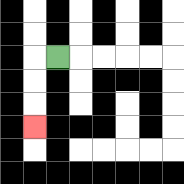{'start': '[2, 2]', 'end': '[1, 5]', 'path_directions': 'L,D,D,D', 'path_coordinates': '[[2, 2], [1, 2], [1, 3], [1, 4], [1, 5]]'}